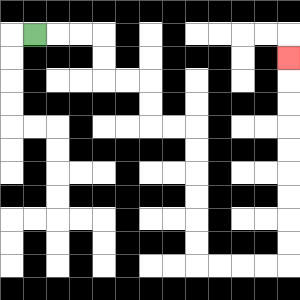{'start': '[1, 1]', 'end': '[12, 2]', 'path_directions': 'R,R,R,D,D,R,R,D,D,R,R,D,D,D,D,D,D,R,R,R,R,U,U,U,U,U,U,U,U,U', 'path_coordinates': '[[1, 1], [2, 1], [3, 1], [4, 1], [4, 2], [4, 3], [5, 3], [6, 3], [6, 4], [6, 5], [7, 5], [8, 5], [8, 6], [8, 7], [8, 8], [8, 9], [8, 10], [8, 11], [9, 11], [10, 11], [11, 11], [12, 11], [12, 10], [12, 9], [12, 8], [12, 7], [12, 6], [12, 5], [12, 4], [12, 3], [12, 2]]'}